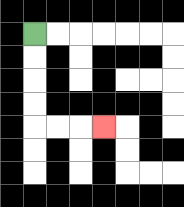{'start': '[1, 1]', 'end': '[4, 5]', 'path_directions': 'D,D,D,D,R,R,R', 'path_coordinates': '[[1, 1], [1, 2], [1, 3], [1, 4], [1, 5], [2, 5], [3, 5], [4, 5]]'}